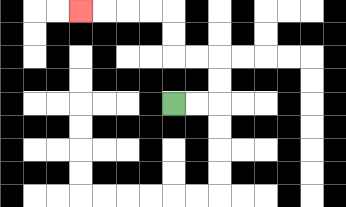{'start': '[7, 4]', 'end': '[3, 0]', 'path_directions': 'R,R,U,U,L,L,U,U,L,L,L,L', 'path_coordinates': '[[7, 4], [8, 4], [9, 4], [9, 3], [9, 2], [8, 2], [7, 2], [7, 1], [7, 0], [6, 0], [5, 0], [4, 0], [3, 0]]'}